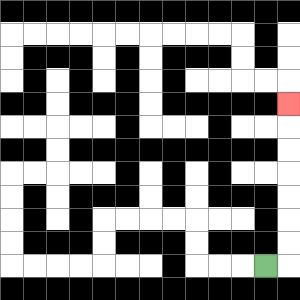{'start': '[11, 11]', 'end': '[12, 4]', 'path_directions': 'R,U,U,U,U,U,U,U', 'path_coordinates': '[[11, 11], [12, 11], [12, 10], [12, 9], [12, 8], [12, 7], [12, 6], [12, 5], [12, 4]]'}